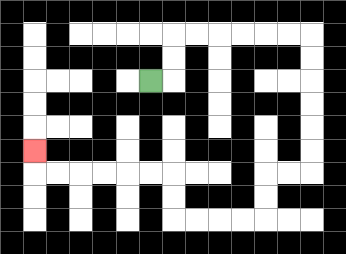{'start': '[6, 3]', 'end': '[1, 6]', 'path_directions': 'R,U,U,R,R,R,R,R,R,D,D,D,D,D,D,L,L,D,D,L,L,L,L,U,U,L,L,L,L,L,L,U', 'path_coordinates': '[[6, 3], [7, 3], [7, 2], [7, 1], [8, 1], [9, 1], [10, 1], [11, 1], [12, 1], [13, 1], [13, 2], [13, 3], [13, 4], [13, 5], [13, 6], [13, 7], [12, 7], [11, 7], [11, 8], [11, 9], [10, 9], [9, 9], [8, 9], [7, 9], [7, 8], [7, 7], [6, 7], [5, 7], [4, 7], [3, 7], [2, 7], [1, 7], [1, 6]]'}